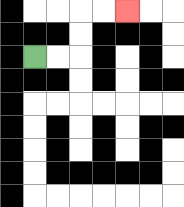{'start': '[1, 2]', 'end': '[5, 0]', 'path_directions': 'R,R,U,U,R,R', 'path_coordinates': '[[1, 2], [2, 2], [3, 2], [3, 1], [3, 0], [4, 0], [5, 0]]'}